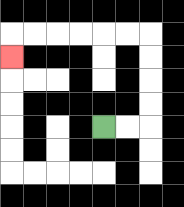{'start': '[4, 5]', 'end': '[0, 2]', 'path_directions': 'R,R,U,U,U,U,L,L,L,L,L,L,D', 'path_coordinates': '[[4, 5], [5, 5], [6, 5], [6, 4], [6, 3], [6, 2], [6, 1], [5, 1], [4, 1], [3, 1], [2, 1], [1, 1], [0, 1], [0, 2]]'}